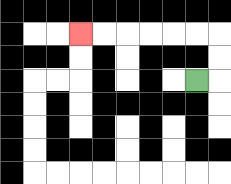{'start': '[8, 3]', 'end': '[3, 1]', 'path_directions': 'R,U,U,L,L,L,L,L,L', 'path_coordinates': '[[8, 3], [9, 3], [9, 2], [9, 1], [8, 1], [7, 1], [6, 1], [5, 1], [4, 1], [3, 1]]'}